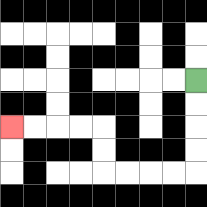{'start': '[8, 3]', 'end': '[0, 5]', 'path_directions': 'D,D,D,D,L,L,L,L,U,U,L,L,L,L', 'path_coordinates': '[[8, 3], [8, 4], [8, 5], [8, 6], [8, 7], [7, 7], [6, 7], [5, 7], [4, 7], [4, 6], [4, 5], [3, 5], [2, 5], [1, 5], [0, 5]]'}